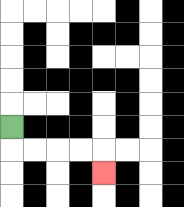{'start': '[0, 5]', 'end': '[4, 7]', 'path_directions': 'D,R,R,R,R,D', 'path_coordinates': '[[0, 5], [0, 6], [1, 6], [2, 6], [3, 6], [4, 6], [4, 7]]'}